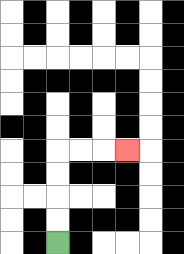{'start': '[2, 10]', 'end': '[5, 6]', 'path_directions': 'U,U,U,U,R,R,R', 'path_coordinates': '[[2, 10], [2, 9], [2, 8], [2, 7], [2, 6], [3, 6], [4, 6], [5, 6]]'}